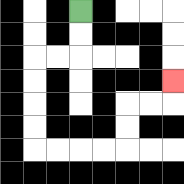{'start': '[3, 0]', 'end': '[7, 3]', 'path_directions': 'D,D,L,L,D,D,D,D,R,R,R,R,U,U,R,R,U', 'path_coordinates': '[[3, 0], [3, 1], [3, 2], [2, 2], [1, 2], [1, 3], [1, 4], [1, 5], [1, 6], [2, 6], [3, 6], [4, 6], [5, 6], [5, 5], [5, 4], [6, 4], [7, 4], [7, 3]]'}